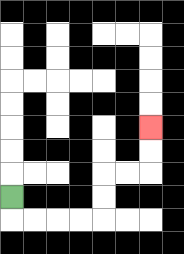{'start': '[0, 8]', 'end': '[6, 5]', 'path_directions': 'D,R,R,R,R,U,U,R,R,U,U', 'path_coordinates': '[[0, 8], [0, 9], [1, 9], [2, 9], [3, 9], [4, 9], [4, 8], [4, 7], [5, 7], [6, 7], [6, 6], [6, 5]]'}